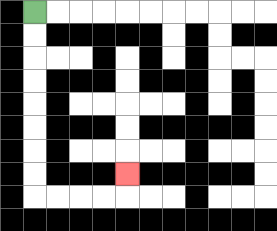{'start': '[1, 0]', 'end': '[5, 7]', 'path_directions': 'D,D,D,D,D,D,D,D,R,R,R,R,U', 'path_coordinates': '[[1, 0], [1, 1], [1, 2], [1, 3], [1, 4], [1, 5], [1, 6], [1, 7], [1, 8], [2, 8], [3, 8], [4, 8], [5, 8], [5, 7]]'}